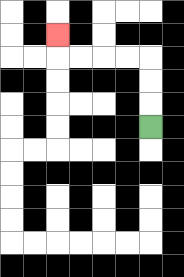{'start': '[6, 5]', 'end': '[2, 1]', 'path_directions': 'U,U,U,L,L,L,L,U', 'path_coordinates': '[[6, 5], [6, 4], [6, 3], [6, 2], [5, 2], [4, 2], [3, 2], [2, 2], [2, 1]]'}